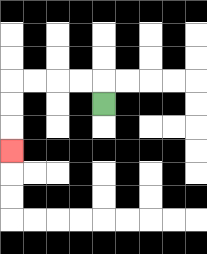{'start': '[4, 4]', 'end': '[0, 6]', 'path_directions': 'U,L,L,L,L,D,D,D', 'path_coordinates': '[[4, 4], [4, 3], [3, 3], [2, 3], [1, 3], [0, 3], [0, 4], [0, 5], [0, 6]]'}